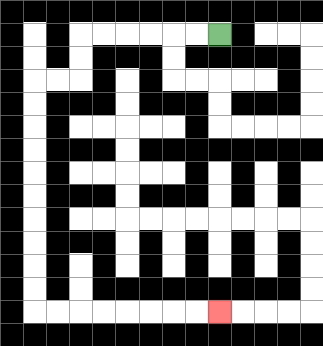{'start': '[9, 1]', 'end': '[9, 13]', 'path_directions': 'L,L,L,L,L,L,D,D,L,L,D,D,D,D,D,D,D,D,D,D,R,R,R,R,R,R,R,R', 'path_coordinates': '[[9, 1], [8, 1], [7, 1], [6, 1], [5, 1], [4, 1], [3, 1], [3, 2], [3, 3], [2, 3], [1, 3], [1, 4], [1, 5], [1, 6], [1, 7], [1, 8], [1, 9], [1, 10], [1, 11], [1, 12], [1, 13], [2, 13], [3, 13], [4, 13], [5, 13], [6, 13], [7, 13], [8, 13], [9, 13]]'}